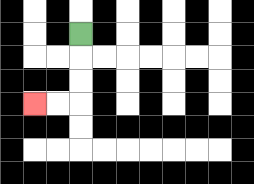{'start': '[3, 1]', 'end': '[1, 4]', 'path_directions': 'D,D,D,L,L', 'path_coordinates': '[[3, 1], [3, 2], [3, 3], [3, 4], [2, 4], [1, 4]]'}